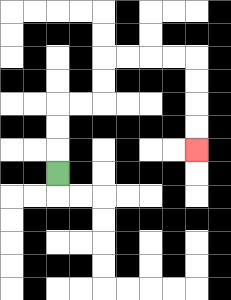{'start': '[2, 7]', 'end': '[8, 6]', 'path_directions': 'U,U,U,R,R,U,U,R,R,R,R,D,D,D,D', 'path_coordinates': '[[2, 7], [2, 6], [2, 5], [2, 4], [3, 4], [4, 4], [4, 3], [4, 2], [5, 2], [6, 2], [7, 2], [8, 2], [8, 3], [8, 4], [8, 5], [8, 6]]'}